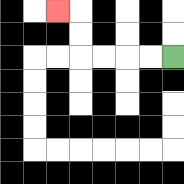{'start': '[7, 2]', 'end': '[2, 0]', 'path_directions': 'L,L,L,L,U,U,L', 'path_coordinates': '[[7, 2], [6, 2], [5, 2], [4, 2], [3, 2], [3, 1], [3, 0], [2, 0]]'}